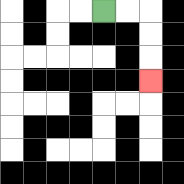{'start': '[4, 0]', 'end': '[6, 3]', 'path_directions': 'R,R,D,D,D', 'path_coordinates': '[[4, 0], [5, 0], [6, 0], [6, 1], [6, 2], [6, 3]]'}